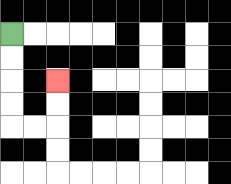{'start': '[0, 1]', 'end': '[2, 3]', 'path_directions': 'D,D,D,D,R,R,U,U', 'path_coordinates': '[[0, 1], [0, 2], [0, 3], [0, 4], [0, 5], [1, 5], [2, 5], [2, 4], [2, 3]]'}